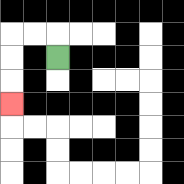{'start': '[2, 2]', 'end': '[0, 4]', 'path_directions': 'U,L,L,D,D,D', 'path_coordinates': '[[2, 2], [2, 1], [1, 1], [0, 1], [0, 2], [0, 3], [0, 4]]'}